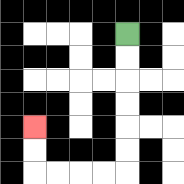{'start': '[5, 1]', 'end': '[1, 5]', 'path_directions': 'D,D,D,D,D,D,L,L,L,L,U,U', 'path_coordinates': '[[5, 1], [5, 2], [5, 3], [5, 4], [5, 5], [5, 6], [5, 7], [4, 7], [3, 7], [2, 7], [1, 7], [1, 6], [1, 5]]'}